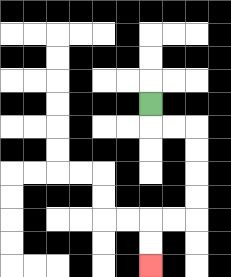{'start': '[6, 4]', 'end': '[6, 11]', 'path_directions': 'D,R,R,D,D,D,D,L,L,D,D', 'path_coordinates': '[[6, 4], [6, 5], [7, 5], [8, 5], [8, 6], [8, 7], [8, 8], [8, 9], [7, 9], [6, 9], [6, 10], [6, 11]]'}